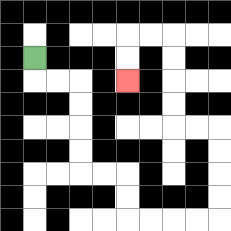{'start': '[1, 2]', 'end': '[5, 3]', 'path_directions': 'D,R,R,D,D,D,D,R,R,D,D,R,R,R,R,U,U,U,U,L,L,U,U,U,U,L,L,D,D', 'path_coordinates': '[[1, 2], [1, 3], [2, 3], [3, 3], [3, 4], [3, 5], [3, 6], [3, 7], [4, 7], [5, 7], [5, 8], [5, 9], [6, 9], [7, 9], [8, 9], [9, 9], [9, 8], [9, 7], [9, 6], [9, 5], [8, 5], [7, 5], [7, 4], [7, 3], [7, 2], [7, 1], [6, 1], [5, 1], [5, 2], [5, 3]]'}